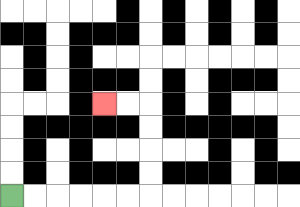{'start': '[0, 8]', 'end': '[4, 4]', 'path_directions': 'R,R,R,R,R,R,U,U,U,U,L,L', 'path_coordinates': '[[0, 8], [1, 8], [2, 8], [3, 8], [4, 8], [5, 8], [6, 8], [6, 7], [6, 6], [6, 5], [6, 4], [5, 4], [4, 4]]'}